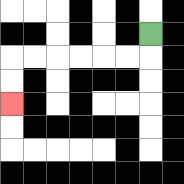{'start': '[6, 1]', 'end': '[0, 4]', 'path_directions': 'D,L,L,L,L,L,L,D,D', 'path_coordinates': '[[6, 1], [6, 2], [5, 2], [4, 2], [3, 2], [2, 2], [1, 2], [0, 2], [0, 3], [0, 4]]'}